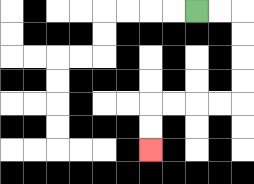{'start': '[8, 0]', 'end': '[6, 6]', 'path_directions': 'R,R,D,D,D,D,L,L,L,L,D,D', 'path_coordinates': '[[8, 0], [9, 0], [10, 0], [10, 1], [10, 2], [10, 3], [10, 4], [9, 4], [8, 4], [7, 4], [6, 4], [6, 5], [6, 6]]'}